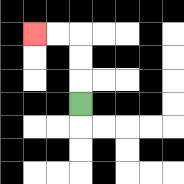{'start': '[3, 4]', 'end': '[1, 1]', 'path_directions': 'U,U,U,L,L', 'path_coordinates': '[[3, 4], [3, 3], [3, 2], [3, 1], [2, 1], [1, 1]]'}